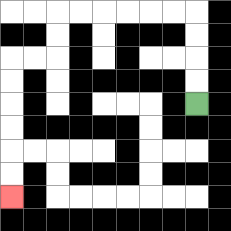{'start': '[8, 4]', 'end': '[0, 8]', 'path_directions': 'U,U,U,U,L,L,L,L,L,L,D,D,L,L,D,D,D,D,D,D', 'path_coordinates': '[[8, 4], [8, 3], [8, 2], [8, 1], [8, 0], [7, 0], [6, 0], [5, 0], [4, 0], [3, 0], [2, 0], [2, 1], [2, 2], [1, 2], [0, 2], [0, 3], [0, 4], [0, 5], [0, 6], [0, 7], [0, 8]]'}